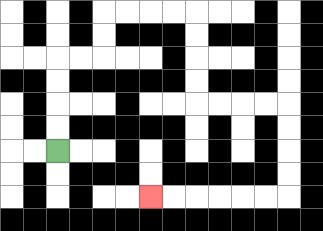{'start': '[2, 6]', 'end': '[6, 8]', 'path_directions': 'U,U,U,U,R,R,U,U,R,R,R,R,D,D,D,D,R,R,R,R,D,D,D,D,L,L,L,L,L,L', 'path_coordinates': '[[2, 6], [2, 5], [2, 4], [2, 3], [2, 2], [3, 2], [4, 2], [4, 1], [4, 0], [5, 0], [6, 0], [7, 0], [8, 0], [8, 1], [8, 2], [8, 3], [8, 4], [9, 4], [10, 4], [11, 4], [12, 4], [12, 5], [12, 6], [12, 7], [12, 8], [11, 8], [10, 8], [9, 8], [8, 8], [7, 8], [6, 8]]'}